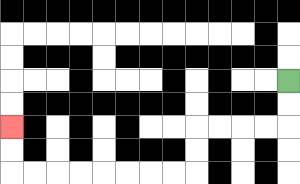{'start': '[12, 3]', 'end': '[0, 5]', 'path_directions': 'D,D,L,L,L,L,D,D,L,L,L,L,L,L,L,L,U,U', 'path_coordinates': '[[12, 3], [12, 4], [12, 5], [11, 5], [10, 5], [9, 5], [8, 5], [8, 6], [8, 7], [7, 7], [6, 7], [5, 7], [4, 7], [3, 7], [2, 7], [1, 7], [0, 7], [0, 6], [0, 5]]'}